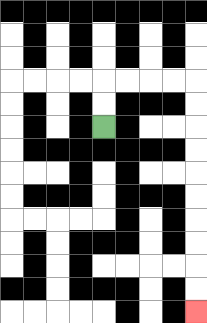{'start': '[4, 5]', 'end': '[8, 13]', 'path_directions': 'U,U,R,R,R,R,D,D,D,D,D,D,D,D,D,D', 'path_coordinates': '[[4, 5], [4, 4], [4, 3], [5, 3], [6, 3], [7, 3], [8, 3], [8, 4], [8, 5], [8, 6], [8, 7], [8, 8], [8, 9], [8, 10], [8, 11], [8, 12], [8, 13]]'}